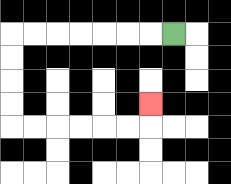{'start': '[7, 1]', 'end': '[6, 4]', 'path_directions': 'L,L,L,L,L,L,L,D,D,D,D,R,R,R,R,R,R,U', 'path_coordinates': '[[7, 1], [6, 1], [5, 1], [4, 1], [3, 1], [2, 1], [1, 1], [0, 1], [0, 2], [0, 3], [0, 4], [0, 5], [1, 5], [2, 5], [3, 5], [4, 5], [5, 5], [6, 5], [6, 4]]'}